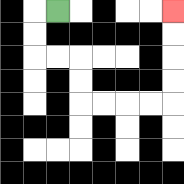{'start': '[2, 0]', 'end': '[7, 0]', 'path_directions': 'L,D,D,R,R,D,D,R,R,R,R,U,U,U,U', 'path_coordinates': '[[2, 0], [1, 0], [1, 1], [1, 2], [2, 2], [3, 2], [3, 3], [3, 4], [4, 4], [5, 4], [6, 4], [7, 4], [7, 3], [7, 2], [7, 1], [7, 0]]'}